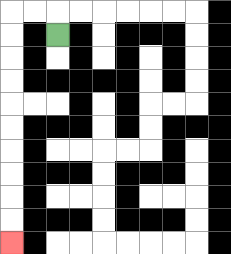{'start': '[2, 1]', 'end': '[0, 10]', 'path_directions': 'U,L,L,D,D,D,D,D,D,D,D,D,D', 'path_coordinates': '[[2, 1], [2, 0], [1, 0], [0, 0], [0, 1], [0, 2], [0, 3], [0, 4], [0, 5], [0, 6], [0, 7], [0, 8], [0, 9], [0, 10]]'}